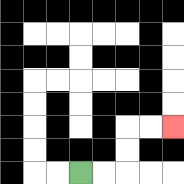{'start': '[3, 7]', 'end': '[7, 5]', 'path_directions': 'R,R,U,U,R,R', 'path_coordinates': '[[3, 7], [4, 7], [5, 7], [5, 6], [5, 5], [6, 5], [7, 5]]'}